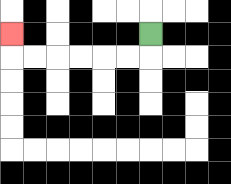{'start': '[6, 1]', 'end': '[0, 1]', 'path_directions': 'D,L,L,L,L,L,L,U', 'path_coordinates': '[[6, 1], [6, 2], [5, 2], [4, 2], [3, 2], [2, 2], [1, 2], [0, 2], [0, 1]]'}